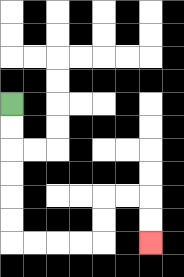{'start': '[0, 4]', 'end': '[6, 10]', 'path_directions': 'D,D,D,D,D,D,R,R,R,R,U,U,R,R,D,D', 'path_coordinates': '[[0, 4], [0, 5], [0, 6], [0, 7], [0, 8], [0, 9], [0, 10], [1, 10], [2, 10], [3, 10], [4, 10], [4, 9], [4, 8], [5, 8], [6, 8], [6, 9], [6, 10]]'}